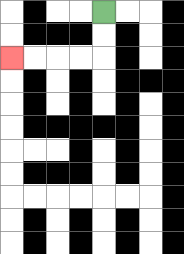{'start': '[4, 0]', 'end': '[0, 2]', 'path_directions': 'D,D,L,L,L,L', 'path_coordinates': '[[4, 0], [4, 1], [4, 2], [3, 2], [2, 2], [1, 2], [0, 2]]'}